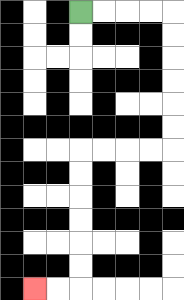{'start': '[3, 0]', 'end': '[1, 12]', 'path_directions': 'R,R,R,R,D,D,D,D,D,D,L,L,L,L,D,D,D,D,D,D,L,L', 'path_coordinates': '[[3, 0], [4, 0], [5, 0], [6, 0], [7, 0], [7, 1], [7, 2], [7, 3], [7, 4], [7, 5], [7, 6], [6, 6], [5, 6], [4, 6], [3, 6], [3, 7], [3, 8], [3, 9], [3, 10], [3, 11], [3, 12], [2, 12], [1, 12]]'}